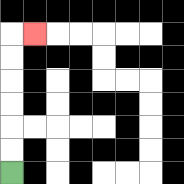{'start': '[0, 7]', 'end': '[1, 1]', 'path_directions': 'U,U,U,U,U,U,R', 'path_coordinates': '[[0, 7], [0, 6], [0, 5], [0, 4], [0, 3], [0, 2], [0, 1], [1, 1]]'}